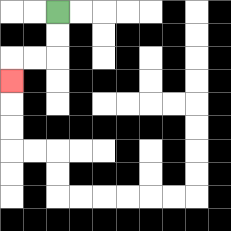{'start': '[2, 0]', 'end': '[0, 3]', 'path_directions': 'D,D,L,L,D', 'path_coordinates': '[[2, 0], [2, 1], [2, 2], [1, 2], [0, 2], [0, 3]]'}